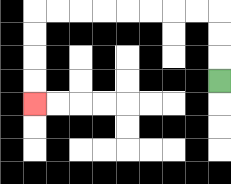{'start': '[9, 3]', 'end': '[1, 4]', 'path_directions': 'U,U,U,L,L,L,L,L,L,L,L,D,D,D,D', 'path_coordinates': '[[9, 3], [9, 2], [9, 1], [9, 0], [8, 0], [7, 0], [6, 0], [5, 0], [4, 0], [3, 0], [2, 0], [1, 0], [1, 1], [1, 2], [1, 3], [1, 4]]'}